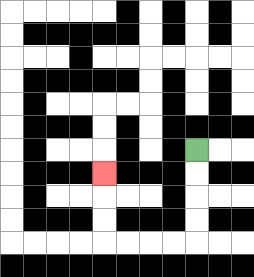{'start': '[8, 6]', 'end': '[4, 7]', 'path_directions': 'D,D,D,D,L,L,L,L,U,U,U', 'path_coordinates': '[[8, 6], [8, 7], [8, 8], [8, 9], [8, 10], [7, 10], [6, 10], [5, 10], [4, 10], [4, 9], [4, 8], [4, 7]]'}